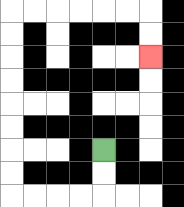{'start': '[4, 6]', 'end': '[6, 2]', 'path_directions': 'D,D,L,L,L,L,U,U,U,U,U,U,U,U,R,R,R,R,R,R,D,D', 'path_coordinates': '[[4, 6], [4, 7], [4, 8], [3, 8], [2, 8], [1, 8], [0, 8], [0, 7], [0, 6], [0, 5], [0, 4], [0, 3], [0, 2], [0, 1], [0, 0], [1, 0], [2, 0], [3, 0], [4, 0], [5, 0], [6, 0], [6, 1], [6, 2]]'}